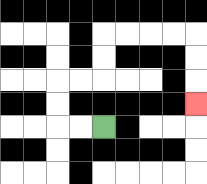{'start': '[4, 5]', 'end': '[8, 4]', 'path_directions': 'L,L,U,U,R,R,U,U,R,R,R,R,D,D,D', 'path_coordinates': '[[4, 5], [3, 5], [2, 5], [2, 4], [2, 3], [3, 3], [4, 3], [4, 2], [4, 1], [5, 1], [6, 1], [7, 1], [8, 1], [8, 2], [8, 3], [8, 4]]'}